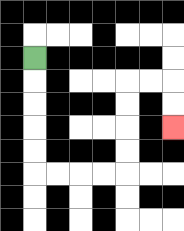{'start': '[1, 2]', 'end': '[7, 5]', 'path_directions': 'D,D,D,D,D,R,R,R,R,U,U,U,U,R,R,D,D', 'path_coordinates': '[[1, 2], [1, 3], [1, 4], [1, 5], [1, 6], [1, 7], [2, 7], [3, 7], [4, 7], [5, 7], [5, 6], [5, 5], [5, 4], [5, 3], [6, 3], [7, 3], [7, 4], [7, 5]]'}